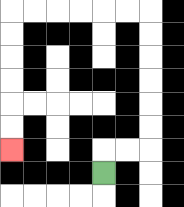{'start': '[4, 7]', 'end': '[0, 6]', 'path_directions': 'U,R,R,U,U,U,U,U,U,L,L,L,L,L,L,D,D,D,D,D,D', 'path_coordinates': '[[4, 7], [4, 6], [5, 6], [6, 6], [6, 5], [6, 4], [6, 3], [6, 2], [6, 1], [6, 0], [5, 0], [4, 0], [3, 0], [2, 0], [1, 0], [0, 0], [0, 1], [0, 2], [0, 3], [0, 4], [0, 5], [0, 6]]'}